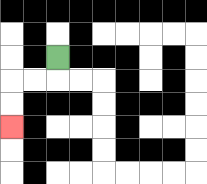{'start': '[2, 2]', 'end': '[0, 5]', 'path_directions': 'D,L,L,D,D', 'path_coordinates': '[[2, 2], [2, 3], [1, 3], [0, 3], [0, 4], [0, 5]]'}